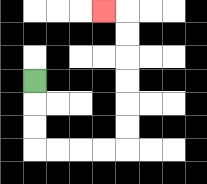{'start': '[1, 3]', 'end': '[4, 0]', 'path_directions': 'D,D,D,R,R,R,R,U,U,U,U,U,U,L', 'path_coordinates': '[[1, 3], [1, 4], [1, 5], [1, 6], [2, 6], [3, 6], [4, 6], [5, 6], [5, 5], [5, 4], [5, 3], [5, 2], [5, 1], [5, 0], [4, 0]]'}